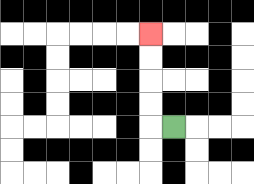{'start': '[7, 5]', 'end': '[6, 1]', 'path_directions': 'L,U,U,U,U', 'path_coordinates': '[[7, 5], [6, 5], [6, 4], [6, 3], [6, 2], [6, 1]]'}